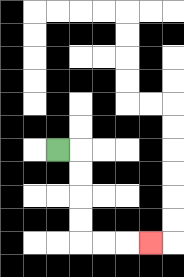{'start': '[2, 6]', 'end': '[6, 10]', 'path_directions': 'R,D,D,D,D,R,R,R', 'path_coordinates': '[[2, 6], [3, 6], [3, 7], [3, 8], [3, 9], [3, 10], [4, 10], [5, 10], [6, 10]]'}